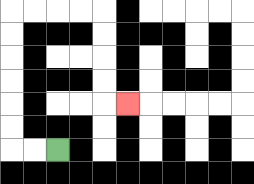{'start': '[2, 6]', 'end': '[5, 4]', 'path_directions': 'L,L,U,U,U,U,U,U,R,R,R,R,D,D,D,D,R', 'path_coordinates': '[[2, 6], [1, 6], [0, 6], [0, 5], [0, 4], [0, 3], [0, 2], [0, 1], [0, 0], [1, 0], [2, 0], [3, 0], [4, 0], [4, 1], [4, 2], [4, 3], [4, 4], [5, 4]]'}